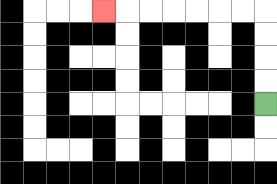{'start': '[11, 4]', 'end': '[4, 0]', 'path_directions': 'U,U,U,U,L,L,L,L,L,L,L', 'path_coordinates': '[[11, 4], [11, 3], [11, 2], [11, 1], [11, 0], [10, 0], [9, 0], [8, 0], [7, 0], [6, 0], [5, 0], [4, 0]]'}